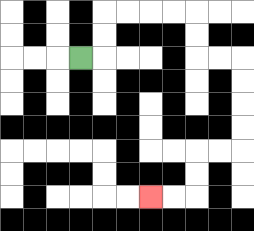{'start': '[3, 2]', 'end': '[6, 8]', 'path_directions': 'R,U,U,R,R,R,R,D,D,R,R,D,D,D,D,L,L,D,D,L,L', 'path_coordinates': '[[3, 2], [4, 2], [4, 1], [4, 0], [5, 0], [6, 0], [7, 0], [8, 0], [8, 1], [8, 2], [9, 2], [10, 2], [10, 3], [10, 4], [10, 5], [10, 6], [9, 6], [8, 6], [8, 7], [8, 8], [7, 8], [6, 8]]'}